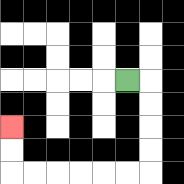{'start': '[5, 3]', 'end': '[0, 5]', 'path_directions': 'R,D,D,D,D,L,L,L,L,L,L,U,U', 'path_coordinates': '[[5, 3], [6, 3], [6, 4], [6, 5], [6, 6], [6, 7], [5, 7], [4, 7], [3, 7], [2, 7], [1, 7], [0, 7], [0, 6], [0, 5]]'}